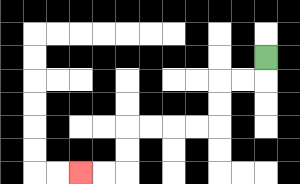{'start': '[11, 2]', 'end': '[3, 7]', 'path_directions': 'D,L,L,D,D,L,L,L,L,D,D,L,L', 'path_coordinates': '[[11, 2], [11, 3], [10, 3], [9, 3], [9, 4], [9, 5], [8, 5], [7, 5], [6, 5], [5, 5], [5, 6], [5, 7], [4, 7], [3, 7]]'}